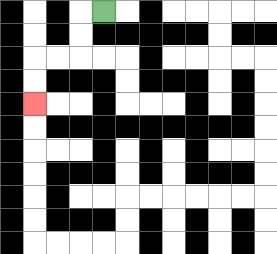{'start': '[4, 0]', 'end': '[1, 4]', 'path_directions': 'L,D,D,L,L,D,D', 'path_coordinates': '[[4, 0], [3, 0], [3, 1], [3, 2], [2, 2], [1, 2], [1, 3], [1, 4]]'}